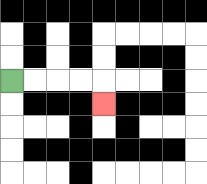{'start': '[0, 3]', 'end': '[4, 4]', 'path_directions': 'R,R,R,R,D', 'path_coordinates': '[[0, 3], [1, 3], [2, 3], [3, 3], [4, 3], [4, 4]]'}